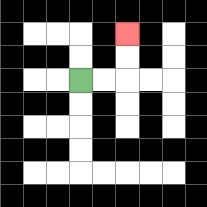{'start': '[3, 3]', 'end': '[5, 1]', 'path_directions': 'R,R,U,U', 'path_coordinates': '[[3, 3], [4, 3], [5, 3], [5, 2], [5, 1]]'}